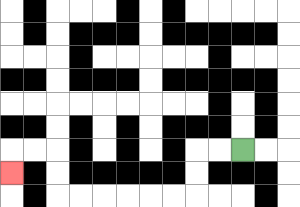{'start': '[10, 6]', 'end': '[0, 7]', 'path_directions': 'L,L,D,D,L,L,L,L,L,L,U,U,L,L,D', 'path_coordinates': '[[10, 6], [9, 6], [8, 6], [8, 7], [8, 8], [7, 8], [6, 8], [5, 8], [4, 8], [3, 8], [2, 8], [2, 7], [2, 6], [1, 6], [0, 6], [0, 7]]'}